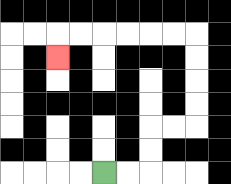{'start': '[4, 7]', 'end': '[2, 2]', 'path_directions': 'R,R,U,U,R,R,U,U,U,U,L,L,L,L,L,L,D', 'path_coordinates': '[[4, 7], [5, 7], [6, 7], [6, 6], [6, 5], [7, 5], [8, 5], [8, 4], [8, 3], [8, 2], [8, 1], [7, 1], [6, 1], [5, 1], [4, 1], [3, 1], [2, 1], [2, 2]]'}